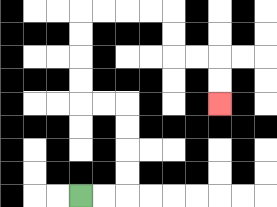{'start': '[3, 8]', 'end': '[9, 4]', 'path_directions': 'R,R,U,U,U,U,L,L,U,U,U,U,R,R,R,R,D,D,R,R,D,D', 'path_coordinates': '[[3, 8], [4, 8], [5, 8], [5, 7], [5, 6], [5, 5], [5, 4], [4, 4], [3, 4], [3, 3], [3, 2], [3, 1], [3, 0], [4, 0], [5, 0], [6, 0], [7, 0], [7, 1], [7, 2], [8, 2], [9, 2], [9, 3], [9, 4]]'}